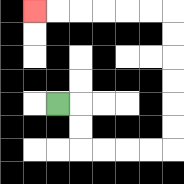{'start': '[2, 4]', 'end': '[1, 0]', 'path_directions': 'R,D,D,R,R,R,R,U,U,U,U,U,U,L,L,L,L,L,L', 'path_coordinates': '[[2, 4], [3, 4], [3, 5], [3, 6], [4, 6], [5, 6], [6, 6], [7, 6], [7, 5], [7, 4], [7, 3], [7, 2], [7, 1], [7, 0], [6, 0], [5, 0], [4, 0], [3, 0], [2, 0], [1, 0]]'}